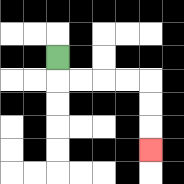{'start': '[2, 2]', 'end': '[6, 6]', 'path_directions': 'D,R,R,R,R,D,D,D', 'path_coordinates': '[[2, 2], [2, 3], [3, 3], [4, 3], [5, 3], [6, 3], [6, 4], [6, 5], [6, 6]]'}